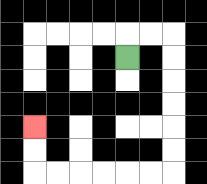{'start': '[5, 2]', 'end': '[1, 5]', 'path_directions': 'U,R,R,D,D,D,D,D,D,L,L,L,L,L,L,U,U', 'path_coordinates': '[[5, 2], [5, 1], [6, 1], [7, 1], [7, 2], [7, 3], [7, 4], [7, 5], [7, 6], [7, 7], [6, 7], [5, 7], [4, 7], [3, 7], [2, 7], [1, 7], [1, 6], [1, 5]]'}